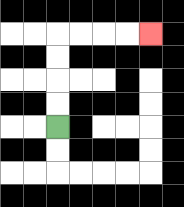{'start': '[2, 5]', 'end': '[6, 1]', 'path_directions': 'U,U,U,U,R,R,R,R', 'path_coordinates': '[[2, 5], [2, 4], [2, 3], [2, 2], [2, 1], [3, 1], [4, 1], [5, 1], [6, 1]]'}